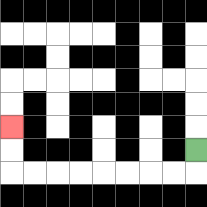{'start': '[8, 6]', 'end': '[0, 5]', 'path_directions': 'D,L,L,L,L,L,L,L,L,U,U', 'path_coordinates': '[[8, 6], [8, 7], [7, 7], [6, 7], [5, 7], [4, 7], [3, 7], [2, 7], [1, 7], [0, 7], [0, 6], [0, 5]]'}